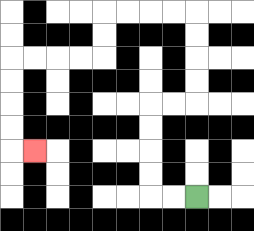{'start': '[8, 8]', 'end': '[1, 6]', 'path_directions': 'L,L,U,U,U,U,R,R,U,U,U,U,L,L,L,L,D,D,L,L,L,L,D,D,D,D,R', 'path_coordinates': '[[8, 8], [7, 8], [6, 8], [6, 7], [6, 6], [6, 5], [6, 4], [7, 4], [8, 4], [8, 3], [8, 2], [8, 1], [8, 0], [7, 0], [6, 0], [5, 0], [4, 0], [4, 1], [4, 2], [3, 2], [2, 2], [1, 2], [0, 2], [0, 3], [0, 4], [0, 5], [0, 6], [1, 6]]'}